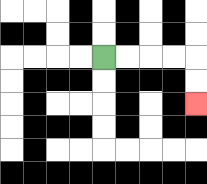{'start': '[4, 2]', 'end': '[8, 4]', 'path_directions': 'R,R,R,R,D,D', 'path_coordinates': '[[4, 2], [5, 2], [6, 2], [7, 2], [8, 2], [8, 3], [8, 4]]'}